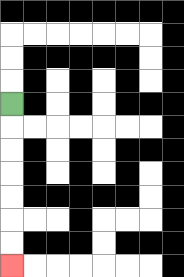{'start': '[0, 4]', 'end': '[0, 11]', 'path_directions': 'D,D,D,D,D,D,D', 'path_coordinates': '[[0, 4], [0, 5], [0, 6], [0, 7], [0, 8], [0, 9], [0, 10], [0, 11]]'}